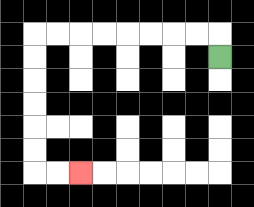{'start': '[9, 2]', 'end': '[3, 7]', 'path_directions': 'U,L,L,L,L,L,L,L,L,D,D,D,D,D,D,R,R', 'path_coordinates': '[[9, 2], [9, 1], [8, 1], [7, 1], [6, 1], [5, 1], [4, 1], [3, 1], [2, 1], [1, 1], [1, 2], [1, 3], [1, 4], [1, 5], [1, 6], [1, 7], [2, 7], [3, 7]]'}